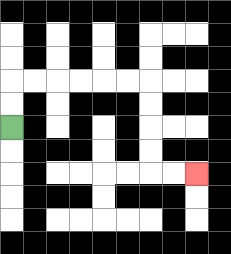{'start': '[0, 5]', 'end': '[8, 7]', 'path_directions': 'U,U,R,R,R,R,R,R,D,D,D,D,R,R', 'path_coordinates': '[[0, 5], [0, 4], [0, 3], [1, 3], [2, 3], [3, 3], [4, 3], [5, 3], [6, 3], [6, 4], [6, 5], [6, 6], [6, 7], [7, 7], [8, 7]]'}